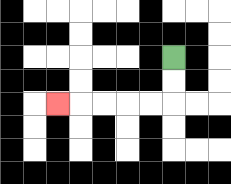{'start': '[7, 2]', 'end': '[2, 4]', 'path_directions': 'D,D,L,L,L,L,L', 'path_coordinates': '[[7, 2], [7, 3], [7, 4], [6, 4], [5, 4], [4, 4], [3, 4], [2, 4]]'}